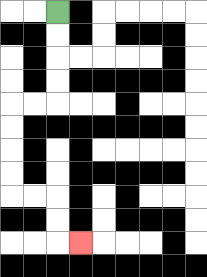{'start': '[2, 0]', 'end': '[3, 10]', 'path_directions': 'D,D,D,D,L,L,D,D,D,D,R,R,D,D,R', 'path_coordinates': '[[2, 0], [2, 1], [2, 2], [2, 3], [2, 4], [1, 4], [0, 4], [0, 5], [0, 6], [0, 7], [0, 8], [1, 8], [2, 8], [2, 9], [2, 10], [3, 10]]'}